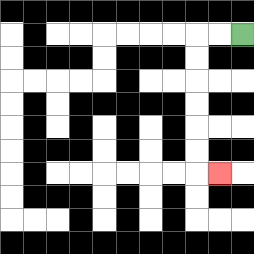{'start': '[10, 1]', 'end': '[9, 7]', 'path_directions': 'L,L,D,D,D,D,D,D,R', 'path_coordinates': '[[10, 1], [9, 1], [8, 1], [8, 2], [8, 3], [8, 4], [8, 5], [8, 6], [8, 7], [9, 7]]'}